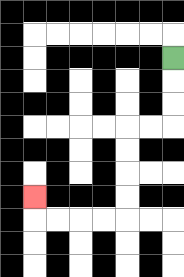{'start': '[7, 2]', 'end': '[1, 8]', 'path_directions': 'D,D,D,L,L,D,D,D,D,L,L,L,L,U', 'path_coordinates': '[[7, 2], [7, 3], [7, 4], [7, 5], [6, 5], [5, 5], [5, 6], [5, 7], [5, 8], [5, 9], [4, 9], [3, 9], [2, 9], [1, 9], [1, 8]]'}